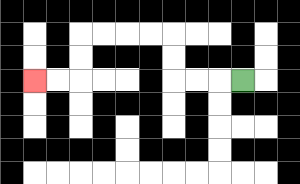{'start': '[10, 3]', 'end': '[1, 3]', 'path_directions': 'L,L,L,U,U,L,L,L,L,D,D,L,L', 'path_coordinates': '[[10, 3], [9, 3], [8, 3], [7, 3], [7, 2], [7, 1], [6, 1], [5, 1], [4, 1], [3, 1], [3, 2], [3, 3], [2, 3], [1, 3]]'}